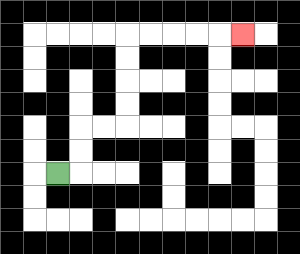{'start': '[2, 7]', 'end': '[10, 1]', 'path_directions': 'R,U,U,R,R,U,U,U,U,R,R,R,R,R', 'path_coordinates': '[[2, 7], [3, 7], [3, 6], [3, 5], [4, 5], [5, 5], [5, 4], [5, 3], [5, 2], [5, 1], [6, 1], [7, 1], [8, 1], [9, 1], [10, 1]]'}